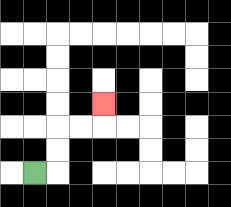{'start': '[1, 7]', 'end': '[4, 4]', 'path_directions': 'R,U,U,R,R,U', 'path_coordinates': '[[1, 7], [2, 7], [2, 6], [2, 5], [3, 5], [4, 5], [4, 4]]'}